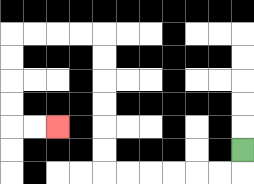{'start': '[10, 6]', 'end': '[2, 5]', 'path_directions': 'D,L,L,L,L,L,L,U,U,U,U,U,U,L,L,L,L,D,D,D,D,R,R', 'path_coordinates': '[[10, 6], [10, 7], [9, 7], [8, 7], [7, 7], [6, 7], [5, 7], [4, 7], [4, 6], [4, 5], [4, 4], [4, 3], [4, 2], [4, 1], [3, 1], [2, 1], [1, 1], [0, 1], [0, 2], [0, 3], [0, 4], [0, 5], [1, 5], [2, 5]]'}